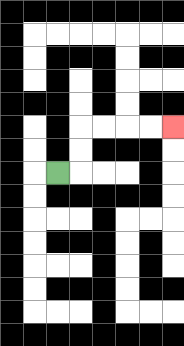{'start': '[2, 7]', 'end': '[7, 5]', 'path_directions': 'R,U,U,R,R,R,R', 'path_coordinates': '[[2, 7], [3, 7], [3, 6], [3, 5], [4, 5], [5, 5], [6, 5], [7, 5]]'}